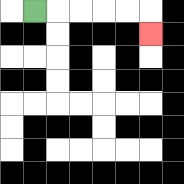{'start': '[1, 0]', 'end': '[6, 1]', 'path_directions': 'R,R,R,R,R,D', 'path_coordinates': '[[1, 0], [2, 0], [3, 0], [4, 0], [5, 0], [6, 0], [6, 1]]'}